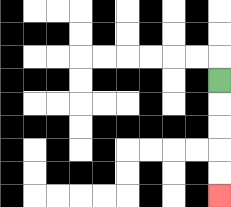{'start': '[9, 3]', 'end': '[9, 8]', 'path_directions': 'D,D,D,D,D', 'path_coordinates': '[[9, 3], [9, 4], [9, 5], [9, 6], [9, 7], [9, 8]]'}